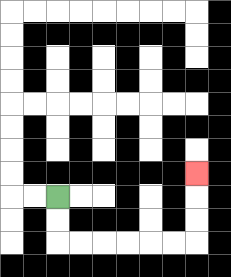{'start': '[2, 8]', 'end': '[8, 7]', 'path_directions': 'D,D,R,R,R,R,R,R,U,U,U', 'path_coordinates': '[[2, 8], [2, 9], [2, 10], [3, 10], [4, 10], [5, 10], [6, 10], [7, 10], [8, 10], [8, 9], [8, 8], [8, 7]]'}